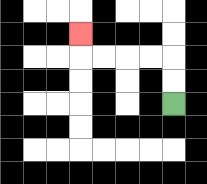{'start': '[7, 4]', 'end': '[3, 1]', 'path_directions': 'U,U,L,L,L,L,U', 'path_coordinates': '[[7, 4], [7, 3], [7, 2], [6, 2], [5, 2], [4, 2], [3, 2], [3, 1]]'}